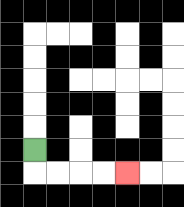{'start': '[1, 6]', 'end': '[5, 7]', 'path_directions': 'D,R,R,R,R', 'path_coordinates': '[[1, 6], [1, 7], [2, 7], [3, 7], [4, 7], [5, 7]]'}